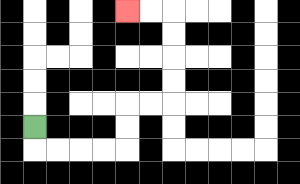{'start': '[1, 5]', 'end': '[5, 0]', 'path_directions': 'D,R,R,R,R,U,U,R,R,U,U,U,U,L,L', 'path_coordinates': '[[1, 5], [1, 6], [2, 6], [3, 6], [4, 6], [5, 6], [5, 5], [5, 4], [6, 4], [7, 4], [7, 3], [7, 2], [7, 1], [7, 0], [6, 0], [5, 0]]'}